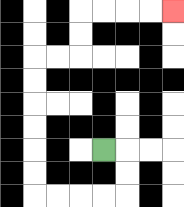{'start': '[4, 6]', 'end': '[7, 0]', 'path_directions': 'R,D,D,L,L,L,L,U,U,U,U,U,U,R,R,U,U,R,R,R,R', 'path_coordinates': '[[4, 6], [5, 6], [5, 7], [5, 8], [4, 8], [3, 8], [2, 8], [1, 8], [1, 7], [1, 6], [1, 5], [1, 4], [1, 3], [1, 2], [2, 2], [3, 2], [3, 1], [3, 0], [4, 0], [5, 0], [6, 0], [7, 0]]'}